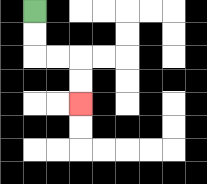{'start': '[1, 0]', 'end': '[3, 4]', 'path_directions': 'D,D,R,R,D,D', 'path_coordinates': '[[1, 0], [1, 1], [1, 2], [2, 2], [3, 2], [3, 3], [3, 4]]'}